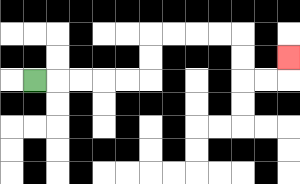{'start': '[1, 3]', 'end': '[12, 2]', 'path_directions': 'R,R,R,R,R,U,U,R,R,R,R,D,D,R,R,U', 'path_coordinates': '[[1, 3], [2, 3], [3, 3], [4, 3], [5, 3], [6, 3], [6, 2], [6, 1], [7, 1], [8, 1], [9, 1], [10, 1], [10, 2], [10, 3], [11, 3], [12, 3], [12, 2]]'}